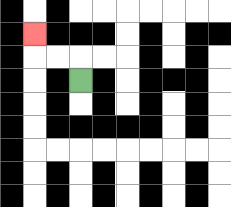{'start': '[3, 3]', 'end': '[1, 1]', 'path_directions': 'U,L,L,U', 'path_coordinates': '[[3, 3], [3, 2], [2, 2], [1, 2], [1, 1]]'}